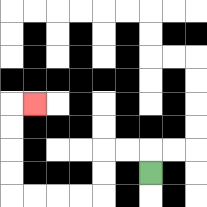{'start': '[6, 7]', 'end': '[1, 4]', 'path_directions': 'U,L,L,D,D,L,L,L,L,U,U,U,U,R', 'path_coordinates': '[[6, 7], [6, 6], [5, 6], [4, 6], [4, 7], [4, 8], [3, 8], [2, 8], [1, 8], [0, 8], [0, 7], [0, 6], [0, 5], [0, 4], [1, 4]]'}